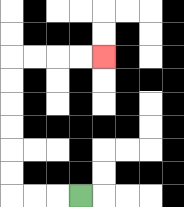{'start': '[3, 8]', 'end': '[4, 2]', 'path_directions': 'L,L,L,U,U,U,U,U,U,R,R,R,R', 'path_coordinates': '[[3, 8], [2, 8], [1, 8], [0, 8], [0, 7], [0, 6], [0, 5], [0, 4], [0, 3], [0, 2], [1, 2], [2, 2], [3, 2], [4, 2]]'}